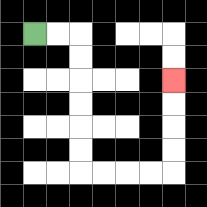{'start': '[1, 1]', 'end': '[7, 3]', 'path_directions': 'R,R,D,D,D,D,D,D,R,R,R,R,U,U,U,U', 'path_coordinates': '[[1, 1], [2, 1], [3, 1], [3, 2], [3, 3], [3, 4], [3, 5], [3, 6], [3, 7], [4, 7], [5, 7], [6, 7], [7, 7], [7, 6], [7, 5], [7, 4], [7, 3]]'}